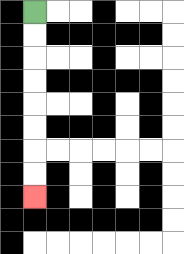{'start': '[1, 0]', 'end': '[1, 8]', 'path_directions': 'D,D,D,D,D,D,D,D', 'path_coordinates': '[[1, 0], [1, 1], [1, 2], [1, 3], [1, 4], [1, 5], [1, 6], [1, 7], [1, 8]]'}